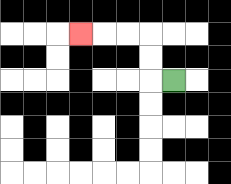{'start': '[7, 3]', 'end': '[3, 1]', 'path_directions': 'L,U,U,L,L,L', 'path_coordinates': '[[7, 3], [6, 3], [6, 2], [6, 1], [5, 1], [4, 1], [3, 1]]'}